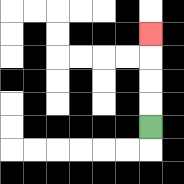{'start': '[6, 5]', 'end': '[6, 1]', 'path_directions': 'U,U,U,U', 'path_coordinates': '[[6, 5], [6, 4], [6, 3], [6, 2], [6, 1]]'}